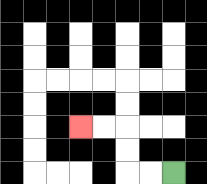{'start': '[7, 7]', 'end': '[3, 5]', 'path_directions': 'L,L,U,U,L,L', 'path_coordinates': '[[7, 7], [6, 7], [5, 7], [5, 6], [5, 5], [4, 5], [3, 5]]'}